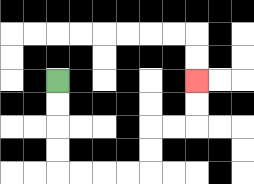{'start': '[2, 3]', 'end': '[8, 3]', 'path_directions': 'D,D,D,D,R,R,R,R,U,U,R,R,U,U', 'path_coordinates': '[[2, 3], [2, 4], [2, 5], [2, 6], [2, 7], [3, 7], [4, 7], [5, 7], [6, 7], [6, 6], [6, 5], [7, 5], [8, 5], [8, 4], [8, 3]]'}